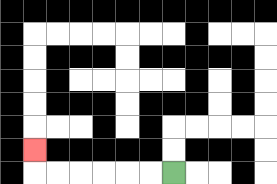{'start': '[7, 7]', 'end': '[1, 6]', 'path_directions': 'L,L,L,L,L,L,U', 'path_coordinates': '[[7, 7], [6, 7], [5, 7], [4, 7], [3, 7], [2, 7], [1, 7], [1, 6]]'}